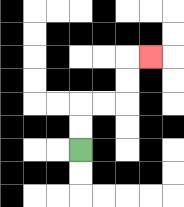{'start': '[3, 6]', 'end': '[6, 2]', 'path_directions': 'U,U,R,R,U,U,R', 'path_coordinates': '[[3, 6], [3, 5], [3, 4], [4, 4], [5, 4], [5, 3], [5, 2], [6, 2]]'}